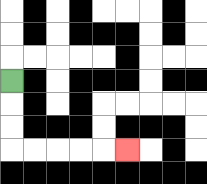{'start': '[0, 3]', 'end': '[5, 6]', 'path_directions': 'D,D,D,R,R,R,R,R', 'path_coordinates': '[[0, 3], [0, 4], [0, 5], [0, 6], [1, 6], [2, 6], [3, 6], [4, 6], [5, 6]]'}